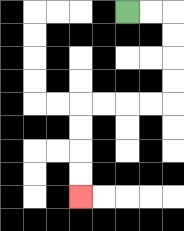{'start': '[5, 0]', 'end': '[3, 8]', 'path_directions': 'R,R,D,D,D,D,L,L,L,L,D,D,D,D', 'path_coordinates': '[[5, 0], [6, 0], [7, 0], [7, 1], [7, 2], [7, 3], [7, 4], [6, 4], [5, 4], [4, 4], [3, 4], [3, 5], [3, 6], [3, 7], [3, 8]]'}